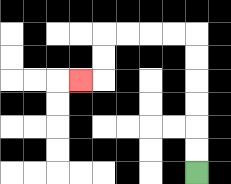{'start': '[8, 7]', 'end': '[3, 3]', 'path_directions': 'U,U,U,U,U,U,L,L,L,L,D,D,L', 'path_coordinates': '[[8, 7], [8, 6], [8, 5], [8, 4], [8, 3], [8, 2], [8, 1], [7, 1], [6, 1], [5, 1], [4, 1], [4, 2], [4, 3], [3, 3]]'}